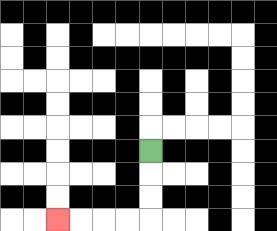{'start': '[6, 6]', 'end': '[2, 9]', 'path_directions': 'D,D,D,L,L,L,L', 'path_coordinates': '[[6, 6], [6, 7], [6, 8], [6, 9], [5, 9], [4, 9], [3, 9], [2, 9]]'}